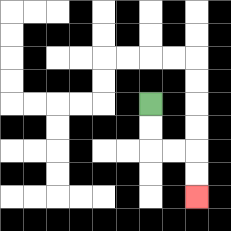{'start': '[6, 4]', 'end': '[8, 8]', 'path_directions': 'D,D,R,R,D,D', 'path_coordinates': '[[6, 4], [6, 5], [6, 6], [7, 6], [8, 6], [8, 7], [8, 8]]'}